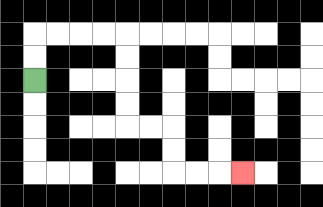{'start': '[1, 3]', 'end': '[10, 7]', 'path_directions': 'U,U,R,R,R,R,D,D,D,D,R,R,D,D,R,R,R', 'path_coordinates': '[[1, 3], [1, 2], [1, 1], [2, 1], [3, 1], [4, 1], [5, 1], [5, 2], [5, 3], [5, 4], [5, 5], [6, 5], [7, 5], [7, 6], [7, 7], [8, 7], [9, 7], [10, 7]]'}